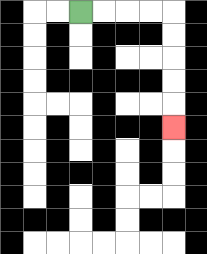{'start': '[3, 0]', 'end': '[7, 5]', 'path_directions': 'R,R,R,R,D,D,D,D,D', 'path_coordinates': '[[3, 0], [4, 0], [5, 0], [6, 0], [7, 0], [7, 1], [7, 2], [7, 3], [7, 4], [7, 5]]'}